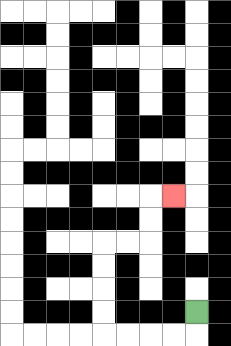{'start': '[8, 13]', 'end': '[7, 8]', 'path_directions': 'D,L,L,L,L,U,U,U,U,R,R,U,U,R', 'path_coordinates': '[[8, 13], [8, 14], [7, 14], [6, 14], [5, 14], [4, 14], [4, 13], [4, 12], [4, 11], [4, 10], [5, 10], [6, 10], [6, 9], [6, 8], [7, 8]]'}